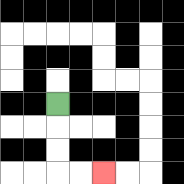{'start': '[2, 4]', 'end': '[4, 7]', 'path_directions': 'D,D,D,R,R', 'path_coordinates': '[[2, 4], [2, 5], [2, 6], [2, 7], [3, 7], [4, 7]]'}